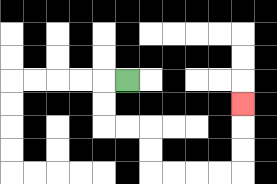{'start': '[5, 3]', 'end': '[10, 4]', 'path_directions': 'L,D,D,R,R,D,D,R,R,R,R,U,U,U', 'path_coordinates': '[[5, 3], [4, 3], [4, 4], [4, 5], [5, 5], [6, 5], [6, 6], [6, 7], [7, 7], [8, 7], [9, 7], [10, 7], [10, 6], [10, 5], [10, 4]]'}